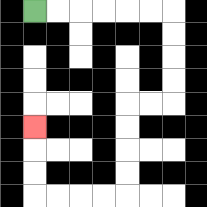{'start': '[1, 0]', 'end': '[1, 5]', 'path_directions': 'R,R,R,R,R,R,D,D,D,D,L,L,D,D,D,D,L,L,L,L,U,U,U', 'path_coordinates': '[[1, 0], [2, 0], [3, 0], [4, 0], [5, 0], [6, 0], [7, 0], [7, 1], [7, 2], [7, 3], [7, 4], [6, 4], [5, 4], [5, 5], [5, 6], [5, 7], [5, 8], [4, 8], [3, 8], [2, 8], [1, 8], [1, 7], [1, 6], [1, 5]]'}